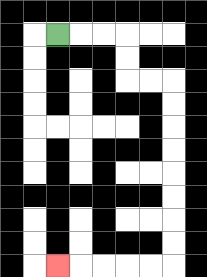{'start': '[2, 1]', 'end': '[2, 11]', 'path_directions': 'R,R,R,D,D,R,R,D,D,D,D,D,D,D,D,L,L,L,L,L', 'path_coordinates': '[[2, 1], [3, 1], [4, 1], [5, 1], [5, 2], [5, 3], [6, 3], [7, 3], [7, 4], [7, 5], [7, 6], [7, 7], [7, 8], [7, 9], [7, 10], [7, 11], [6, 11], [5, 11], [4, 11], [3, 11], [2, 11]]'}